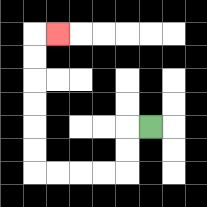{'start': '[6, 5]', 'end': '[2, 1]', 'path_directions': 'L,D,D,L,L,L,L,U,U,U,U,U,U,R', 'path_coordinates': '[[6, 5], [5, 5], [5, 6], [5, 7], [4, 7], [3, 7], [2, 7], [1, 7], [1, 6], [1, 5], [1, 4], [1, 3], [1, 2], [1, 1], [2, 1]]'}